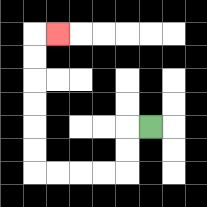{'start': '[6, 5]', 'end': '[2, 1]', 'path_directions': 'L,D,D,L,L,L,L,U,U,U,U,U,U,R', 'path_coordinates': '[[6, 5], [5, 5], [5, 6], [5, 7], [4, 7], [3, 7], [2, 7], [1, 7], [1, 6], [1, 5], [1, 4], [1, 3], [1, 2], [1, 1], [2, 1]]'}